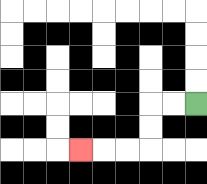{'start': '[8, 4]', 'end': '[3, 6]', 'path_directions': 'L,L,D,D,L,L,L', 'path_coordinates': '[[8, 4], [7, 4], [6, 4], [6, 5], [6, 6], [5, 6], [4, 6], [3, 6]]'}